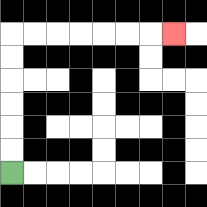{'start': '[0, 7]', 'end': '[7, 1]', 'path_directions': 'U,U,U,U,U,U,R,R,R,R,R,R,R', 'path_coordinates': '[[0, 7], [0, 6], [0, 5], [0, 4], [0, 3], [0, 2], [0, 1], [1, 1], [2, 1], [3, 1], [4, 1], [5, 1], [6, 1], [7, 1]]'}